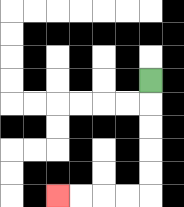{'start': '[6, 3]', 'end': '[2, 8]', 'path_directions': 'D,D,D,D,D,L,L,L,L', 'path_coordinates': '[[6, 3], [6, 4], [6, 5], [6, 6], [6, 7], [6, 8], [5, 8], [4, 8], [3, 8], [2, 8]]'}